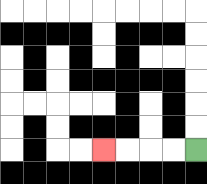{'start': '[8, 6]', 'end': '[4, 6]', 'path_directions': 'L,L,L,L', 'path_coordinates': '[[8, 6], [7, 6], [6, 6], [5, 6], [4, 6]]'}